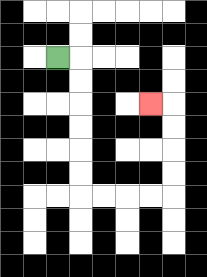{'start': '[2, 2]', 'end': '[6, 4]', 'path_directions': 'R,D,D,D,D,D,D,R,R,R,R,U,U,U,U,L', 'path_coordinates': '[[2, 2], [3, 2], [3, 3], [3, 4], [3, 5], [3, 6], [3, 7], [3, 8], [4, 8], [5, 8], [6, 8], [7, 8], [7, 7], [7, 6], [7, 5], [7, 4], [6, 4]]'}